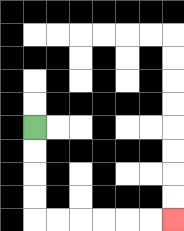{'start': '[1, 5]', 'end': '[7, 9]', 'path_directions': 'D,D,D,D,R,R,R,R,R,R', 'path_coordinates': '[[1, 5], [1, 6], [1, 7], [1, 8], [1, 9], [2, 9], [3, 9], [4, 9], [5, 9], [6, 9], [7, 9]]'}